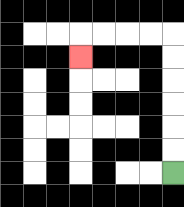{'start': '[7, 7]', 'end': '[3, 2]', 'path_directions': 'U,U,U,U,U,U,L,L,L,L,D', 'path_coordinates': '[[7, 7], [7, 6], [7, 5], [7, 4], [7, 3], [7, 2], [7, 1], [6, 1], [5, 1], [4, 1], [3, 1], [3, 2]]'}